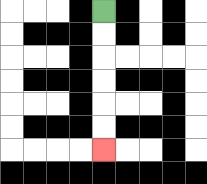{'start': '[4, 0]', 'end': '[4, 6]', 'path_directions': 'D,D,D,D,D,D', 'path_coordinates': '[[4, 0], [4, 1], [4, 2], [4, 3], [4, 4], [4, 5], [4, 6]]'}